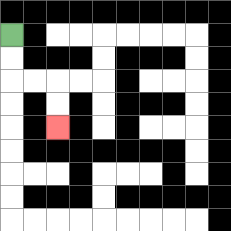{'start': '[0, 1]', 'end': '[2, 5]', 'path_directions': 'D,D,R,R,D,D', 'path_coordinates': '[[0, 1], [0, 2], [0, 3], [1, 3], [2, 3], [2, 4], [2, 5]]'}